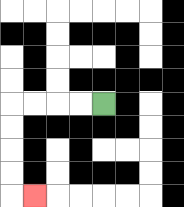{'start': '[4, 4]', 'end': '[1, 8]', 'path_directions': 'L,L,L,L,D,D,D,D,R', 'path_coordinates': '[[4, 4], [3, 4], [2, 4], [1, 4], [0, 4], [0, 5], [0, 6], [0, 7], [0, 8], [1, 8]]'}